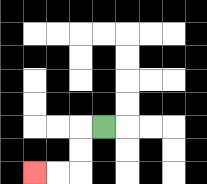{'start': '[4, 5]', 'end': '[1, 7]', 'path_directions': 'L,D,D,L,L', 'path_coordinates': '[[4, 5], [3, 5], [3, 6], [3, 7], [2, 7], [1, 7]]'}